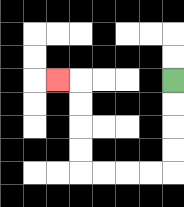{'start': '[7, 3]', 'end': '[2, 3]', 'path_directions': 'D,D,D,D,L,L,L,L,U,U,U,U,L', 'path_coordinates': '[[7, 3], [7, 4], [7, 5], [7, 6], [7, 7], [6, 7], [5, 7], [4, 7], [3, 7], [3, 6], [3, 5], [3, 4], [3, 3], [2, 3]]'}